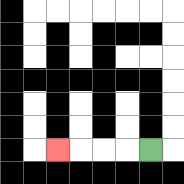{'start': '[6, 6]', 'end': '[2, 6]', 'path_directions': 'L,L,L,L', 'path_coordinates': '[[6, 6], [5, 6], [4, 6], [3, 6], [2, 6]]'}